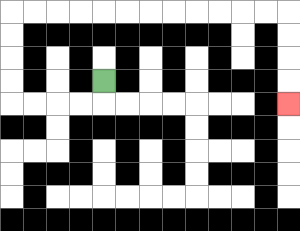{'start': '[4, 3]', 'end': '[12, 4]', 'path_directions': 'D,L,L,L,L,U,U,U,U,R,R,R,R,R,R,R,R,R,R,R,R,D,D,D,D', 'path_coordinates': '[[4, 3], [4, 4], [3, 4], [2, 4], [1, 4], [0, 4], [0, 3], [0, 2], [0, 1], [0, 0], [1, 0], [2, 0], [3, 0], [4, 0], [5, 0], [6, 0], [7, 0], [8, 0], [9, 0], [10, 0], [11, 0], [12, 0], [12, 1], [12, 2], [12, 3], [12, 4]]'}